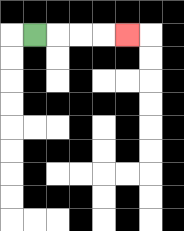{'start': '[1, 1]', 'end': '[5, 1]', 'path_directions': 'R,R,R,R', 'path_coordinates': '[[1, 1], [2, 1], [3, 1], [4, 1], [5, 1]]'}